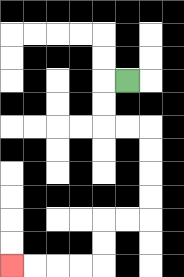{'start': '[5, 3]', 'end': '[0, 11]', 'path_directions': 'L,D,D,R,R,D,D,D,D,L,L,D,D,L,L,L,L', 'path_coordinates': '[[5, 3], [4, 3], [4, 4], [4, 5], [5, 5], [6, 5], [6, 6], [6, 7], [6, 8], [6, 9], [5, 9], [4, 9], [4, 10], [4, 11], [3, 11], [2, 11], [1, 11], [0, 11]]'}